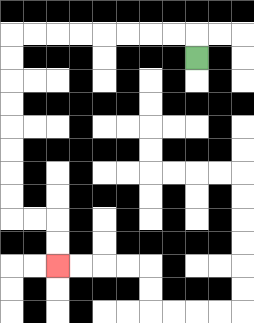{'start': '[8, 2]', 'end': '[2, 11]', 'path_directions': 'U,L,L,L,L,L,L,L,L,D,D,D,D,D,D,D,D,R,R,D,D', 'path_coordinates': '[[8, 2], [8, 1], [7, 1], [6, 1], [5, 1], [4, 1], [3, 1], [2, 1], [1, 1], [0, 1], [0, 2], [0, 3], [0, 4], [0, 5], [0, 6], [0, 7], [0, 8], [0, 9], [1, 9], [2, 9], [2, 10], [2, 11]]'}